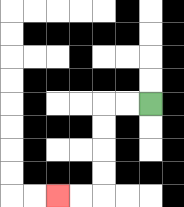{'start': '[6, 4]', 'end': '[2, 8]', 'path_directions': 'L,L,D,D,D,D,L,L', 'path_coordinates': '[[6, 4], [5, 4], [4, 4], [4, 5], [4, 6], [4, 7], [4, 8], [3, 8], [2, 8]]'}